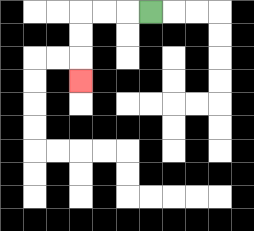{'start': '[6, 0]', 'end': '[3, 3]', 'path_directions': 'L,L,L,D,D,D', 'path_coordinates': '[[6, 0], [5, 0], [4, 0], [3, 0], [3, 1], [3, 2], [3, 3]]'}